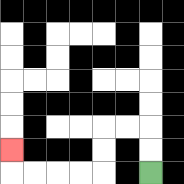{'start': '[6, 7]', 'end': '[0, 6]', 'path_directions': 'U,U,L,L,D,D,L,L,L,L,U', 'path_coordinates': '[[6, 7], [6, 6], [6, 5], [5, 5], [4, 5], [4, 6], [4, 7], [3, 7], [2, 7], [1, 7], [0, 7], [0, 6]]'}